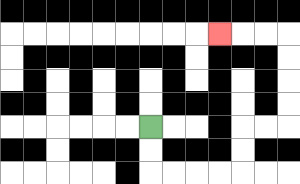{'start': '[6, 5]', 'end': '[9, 1]', 'path_directions': 'D,D,R,R,R,R,U,U,R,R,U,U,U,U,L,L,L', 'path_coordinates': '[[6, 5], [6, 6], [6, 7], [7, 7], [8, 7], [9, 7], [10, 7], [10, 6], [10, 5], [11, 5], [12, 5], [12, 4], [12, 3], [12, 2], [12, 1], [11, 1], [10, 1], [9, 1]]'}